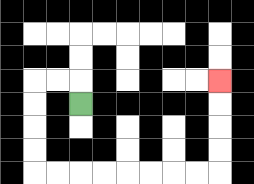{'start': '[3, 4]', 'end': '[9, 3]', 'path_directions': 'U,L,L,D,D,D,D,R,R,R,R,R,R,R,R,U,U,U,U', 'path_coordinates': '[[3, 4], [3, 3], [2, 3], [1, 3], [1, 4], [1, 5], [1, 6], [1, 7], [2, 7], [3, 7], [4, 7], [5, 7], [6, 7], [7, 7], [8, 7], [9, 7], [9, 6], [9, 5], [9, 4], [9, 3]]'}